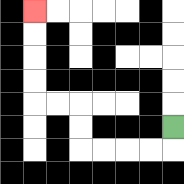{'start': '[7, 5]', 'end': '[1, 0]', 'path_directions': 'D,L,L,L,L,U,U,L,L,U,U,U,U', 'path_coordinates': '[[7, 5], [7, 6], [6, 6], [5, 6], [4, 6], [3, 6], [3, 5], [3, 4], [2, 4], [1, 4], [1, 3], [1, 2], [1, 1], [1, 0]]'}